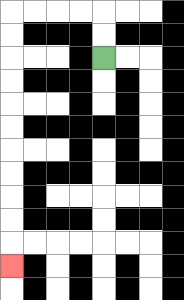{'start': '[4, 2]', 'end': '[0, 11]', 'path_directions': 'U,U,L,L,L,L,D,D,D,D,D,D,D,D,D,D,D', 'path_coordinates': '[[4, 2], [4, 1], [4, 0], [3, 0], [2, 0], [1, 0], [0, 0], [0, 1], [0, 2], [0, 3], [0, 4], [0, 5], [0, 6], [0, 7], [0, 8], [0, 9], [0, 10], [0, 11]]'}